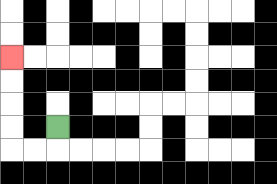{'start': '[2, 5]', 'end': '[0, 2]', 'path_directions': 'D,L,L,U,U,U,U', 'path_coordinates': '[[2, 5], [2, 6], [1, 6], [0, 6], [0, 5], [0, 4], [0, 3], [0, 2]]'}